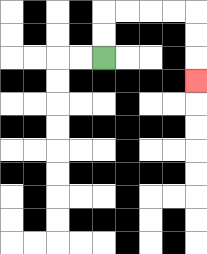{'start': '[4, 2]', 'end': '[8, 3]', 'path_directions': 'U,U,R,R,R,R,D,D,D', 'path_coordinates': '[[4, 2], [4, 1], [4, 0], [5, 0], [6, 0], [7, 0], [8, 0], [8, 1], [8, 2], [8, 3]]'}